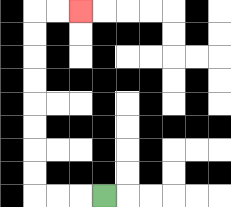{'start': '[4, 8]', 'end': '[3, 0]', 'path_directions': 'L,L,L,U,U,U,U,U,U,U,U,R,R', 'path_coordinates': '[[4, 8], [3, 8], [2, 8], [1, 8], [1, 7], [1, 6], [1, 5], [1, 4], [1, 3], [1, 2], [1, 1], [1, 0], [2, 0], [3, 0]]'}